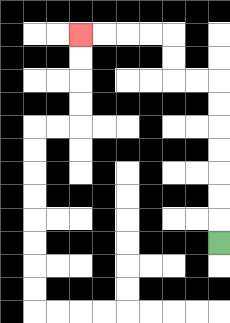{'start': '[9, 10]', 'end': '[3, 1]', 'path_directions': 'U,U,U,U,U,U,U,L,L,U,U,L,L,L,L', 'path_coordinates': '[[9, 10], [9, 9], [9, 8], [9, 7], [9, 6], [9, 5], [9, 4], [9, 3], [8, 3], [7, 3], [7, 2], [7, 1], [6, 1], [5, 1], [4, 1], [3, 1]]'}